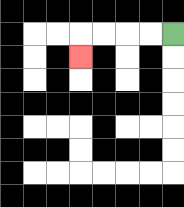{'start': '[7, 1]', 'end': '[3, 2]', 'path_directions': 'L,L,L,L,D', 'path_coordinates': '[[7, 1], [6, 1], [5, 1], [4, 1], [3, 1], [3, 2]]'}